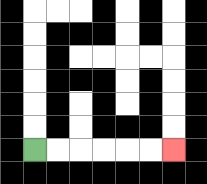{'start': '[1, 6]', 'end': '[7, 6]', 'path_directions': 'R,R,R,R,R,R', 'path_coordinates': '[[1, 6], [2, 6], [3, 6], [4, 6], [5, 6], [6, 6], [7, 6]]'}